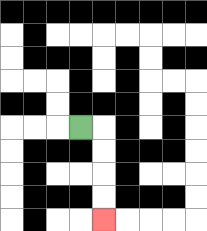{'start': '[3, 5]', 'end': '[4, 9]', 'path_directions': 'R,D,D,D,D', 'path_coordinates': '[[3, 5], [4, 5], [4, 6], [4, 7], [4, 8], [4, 9]]'}